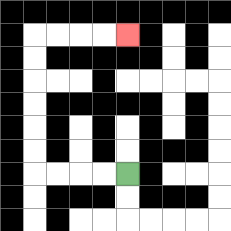{'start': '[5, 7]', 'end': '[5, 1]', 'path_directions': 'L,L,L,L,U,U,U,U,U,U,R,R,R,R', 'path_coordinates': '[[5, 7], [4, 7], [3, 7], [2, 7], [1, 7], [1, 6], [1, 5], [1, 4], [1, 3], [1, 2], [1, 1], [2, 1], [3, 1], [4, 1], [5, 1]]'}